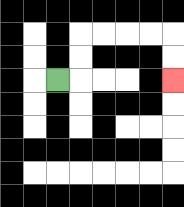{'start': '[2, 3]', 'end': '[7, 3]', 'path_directions': 'R,U,U,R,R,R,R,D,D', 'path_coordinates': '[[2, 3], [3, 3], [3, 2], [3, 1], [4, 1], [5, 1], [6, 1], [7, 1], [7, 2], [7, 3]]'}